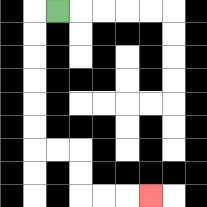{'start': '[2, 0]', 'end': '[6, 8]', 'path_directions': 'L,D,D,D,D,D,D,R,R,D,D,R,R,R', 'path_coordinates': '[[2, 0], [1, 0], [1, 1], [1, 2], [1, 3], [1, 4], [1, 5], [1, 6], [2, 6], [3, 6], [3, 7], [3, 8], [4, 8], [5, 8], [6, 8]]'}